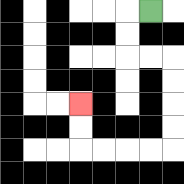{'start': '[6, 0]', 'end': '[3, 4]', 'path_directions': 'L,D,D,R,R,D,D,D,D,L,L,L,L,U,U', 'path_coordinates': '[[6, 0], [5, 0], [5, 1], [5, 2], [6, 2], [7, 2], [7, 3], [7, 4], [7, 5], [7, 6], [6, 6], [5, 6], [4, 6], [3, 6], [3, 5], [3, 4]]'}